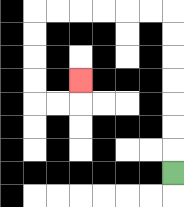{'start': '[7, 7]', 'end': '[3, 3]', 'path_directions': 'U,U,U,U,U,U,U,L,L,L,L,L,L,D,D,D,D,R,R,U', 'path_coordinates': '[[7, 7], [7, 6], [7, 5], [7, 4], [7, 3], [7, 2], [7, 1], [7, 0], [6, 0], [5, 0], [4, 0], [3, 0], [2, 0], [1, 0], [1, 1], [1, 2], [1, 3], [1, 4], [2, 4], [3, 4], [3, 3]]'}